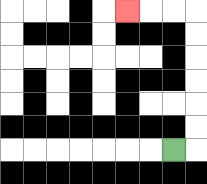{'start': '[7, 6]', 'end': '[5, 0]', 'path_directions': 'R,U,U,U,U,U,U,L,L,L', 'path_coordinates': '[[7, 6], [8, 6], [8, 5], [8, 4], [8, 3], [8, 2], [8, 1], [8, 0], [7, 0], [6, 0], [5, 0]]'}